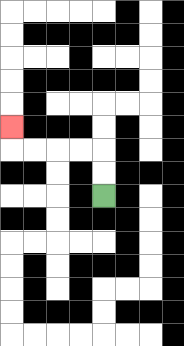{'start': '[4, 8]', 'end': '[0, 5]', 'path_directions': 'U,U,L,L,L,L,U', 'path_coordinates': '[[4, 8], [4, 7], [4, 6], [3, 6], [2, 6], [1, 6], [0, 6], [0, 5]]'}